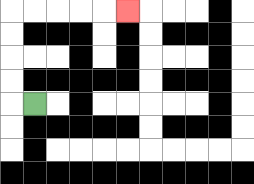{'start': '[1, 4]', 'end': '[5, 0]', 'path_directions': 'L,U,U,U,U,R,R,R,R,R', 'path_coordinates': '[[1, 4], [0, 4], [0, 3], [0, 2], [0, 1], [0, 0], [1, 0], [2, 0], [3, 0], [4, 0], [5, 0]]'}